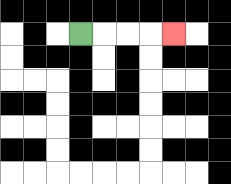{'start': '[3, 1]', 'end': '[7, 1]', 'path_directions': 'R,R,R,R', 'path_coordinates': '[[3, 1], [4, 1], [5, 1], [6, 1], [7, 1]]'}